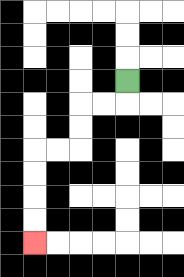{'start': '[5, 3]', 'end': '[1, 10]', 'path_directions': 'D,L,L,D,D,L,L,D,D,D,D', 'path_coordinates': '[[5, 3], [5, 4], [4, 4], [3, 4], [3, 5], [3, 6], [2, 6], [1, 6], [1, 7], [1, 8], [1, 9], [1, 10]]'}